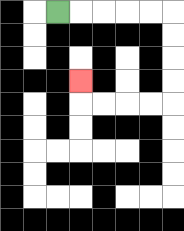{'start': '[2, 0]', 'end': '[3, 3]', 'path_directions': 'R,R,R,R,R,D,D,D,D,L,L,L,L,U', 'path_coordinates': '[[2, 0], [3, 0], [4, 0], [5, 0], [6, 0], [7, 0], [7, 1], [7, 2], [7, 3], [7, 4], [6, 4], [5, 4], [4, 4], [3, 4], [3, 3]]'}